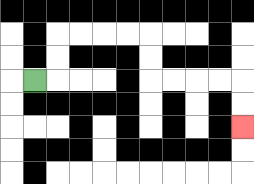{'start': '[1, 3]', 'end': '[10, 5]', 'path_directions': 'R,U,U,R,R,R,R,D,D,R,R,R,R,D,D', 'path_coordinates': '[[1, 3], [2, 3], [2, 2], [2, 1], [3, 1], [4, 1], [5, 1], [6, 1], [6, 2], [6, 3], [7, 3], [8, 3], [9, 3], [10, 3], [10, 4], [10, 5]]'}